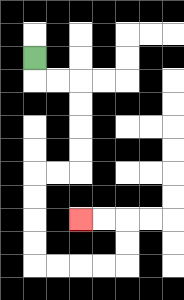{'start': '[1, 2]', 'end': '[3, 9]', 'path_directions': 'D,R,R,D,D,D,D,L,L,D,D,D,D,R,R,R,R,U,U,L,L', 'path_coordinates': '[[1, 2], [1, 3], [2, 3], [3, 3], [3, 4], [3, 5], [3, 6], [3, 7], [2, 7], [1, 7], [1, 8], [1, 9], [1, 10], [1, 11], [2, 11], [3, 11], [4, 11], [5, 11], [5, 10], [5, 9], [4, 9], [3, 9]]'}